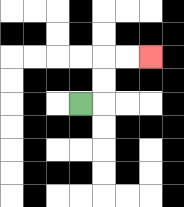{'start': '[3, 4]', 'end': '[6, 2]', 'path_directions': 'R,U,U,R,R', 'path_coordinates': '[[3, 4], [4, 4], [4, 3], [4, 2], [5, 2], [6, 2]]'}